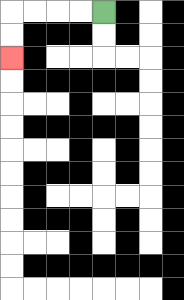{'start': '[4, 0]', 'end': '[0, 2]', 'path_directions': 'L,L,L,L,D,D', 'path_coordinates': '[[4, 0], [3, 0], [2, 0], [1, 0], [0, 0], [0, 1], [0, 2]]'}